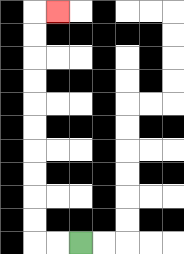{'start': '[3, 10]', 'end': '[2, 0]', 'path_directions': 'L,L,U,U,U,U,U,U,U,U,U,U,R', 'path_coordinates': '[[3, 10], [2, 10], [1, 10], [1, 9], [1, 8], [1, 7], [1, 6], [1, 5], [1, 4], [1, 3], [1, 2], [1, 1], [1, 0], [2, 0]]'}